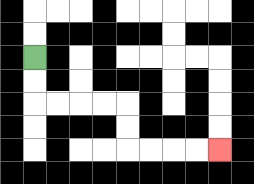{'start': '[1, 2]', 'end': '[9, 6]', 'path_directions': 'D,D,R,R,R,R,D,D,R,R,R,R', 'path_coordinates': '[[1, 2], [1, 3], [1, 4], [2, 4], [3, 4], [4, 4], [5, 4], [5, 5], [5, 6], [6, 6], [7, 6], [8, 6], [9, 6]]'}